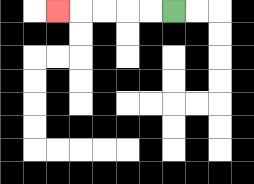{'start': '[7, 0]', 'end': '[2, 0]', 'path_directions': 'L,L,L,L,L', 'path_coordinates': '[[7, 0], [6, 0], [5, 0], [4, 0], [3, 0], [2, 0]]'}